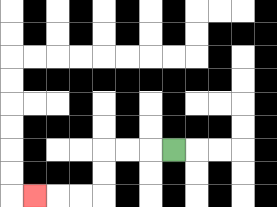{'start': '[7, 6]', 'end': '[1, 8]', 'path_directions': 'L,L,L,D,D,L,L,L', 'path_coordinates': '[[7, 6], [6, 6], [5, 6], [4, 6], [4, 7], [4, 8], [3, 8], [2, 8], [1, 8]]'}